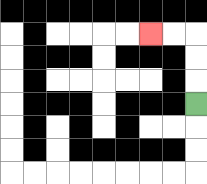{'start': '[8, 4]', 'end': '[6, 1]', 'path_directions': 'U,U,U,L,L', 'path_coordinates': '[[8, 4], [8, 3], [8, 2], [8, 1], [7, 1], [6, 1]]'}